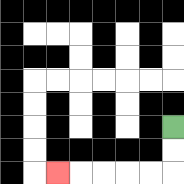{'start': '[7, 5]', 'end': '[2, 7]', 'path_directions': 'D,D,L,L,L,L,L', 'path_coordinates': '[[7, 5], [7, 6], [7, 7], [6, 7], [5, 7], [4, 7], [3, 7], [2, 7]]'}